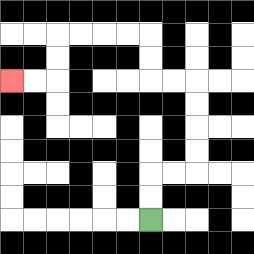{'start': '[6, 9]', 'end': '[0, 3]', 'path_directions': 'U,U,R,R,U,U,U,U,L,L,U,U,L,L,L,L,D,D,L,L', 'path_coordinates': '[[6, 9], [6, 8], [6, 7], [7, 7], [8, 7], [8, 6], [8, 5], [8, 4], [8, 3], [7, 3], [6, 3], [6, 2], [6, 1], [5, 1], [4, 1], [3, 1], [2, 1], [2, 2], [2, 3], [1, 3], [0, 3]]'}